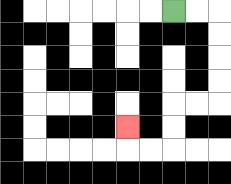{'start': '[7, 0]', 'end': '[5, 5]', 'path_directions': 'R,R,D,D,D,D,L,L,D,D,L,L,U', 'path_coordinates': '[[7, 0], [8, 0], [9, 0], [9, 1], [9, 2], [9, 3], [9, 4], [8, 4], [7, 4], [7, 5], [7, 6], [6, 6], [5, 6], [5, 5]]'}